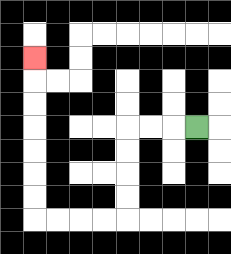{'start': '[8, 5]', 'end': '[1, 2]', 'path_directions': 'L,L,L,D,D,D,D,L,L,L,L,U,U,U,U,U,U,U', 'path_coordinates': '[[8, 5], [7, 5], [6, 5], [5, 5], [5, 6], [5, 7], [5, 8], [5, 9], [4, 9], [3, 9], [2, 9], [1, 9], [1, 8], [1, 7], [1, 6], [1, 5], [1, 4], [1, 3], [1, 2]]'}